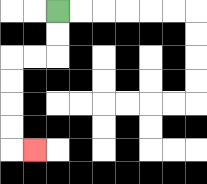{'start': '[2, 0]', 'end': '[1, 6]', 'path_directions': 'D,D,L,L,D,D,D,D,R', 'path_coordinates': '[[2, 0], [2, 1], [2, 2], [1, 2], [0, 2], [0, 3], [0, 4], [0, 5], [0, 6], [1, 6]]'}